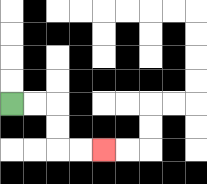{'start': '[0, 4]', 'end': '[4, 6]', 'path_directions': 'R,R,D,D,R,R', 'path_coordinates': '[[0, 4], [1, 4], [2, 4], [2, 5], [2, 6], [3, 6], [4, 6]]'}